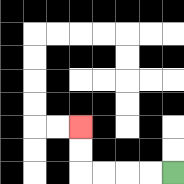{'start': '[7, 7]', 'end': '[3, 5]', 'path_directions': 'L,L,L,L,U,U', 'path_coordinates': '[[7, 7], [6, 7], [5, 7], [4, 7], [3, 7], [3, 6], [3, 5]]'}